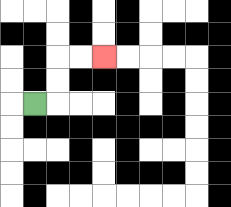{'start': '[1, 4]', 'end': '[4, 2]', 'path_directions': 'R,U,U,R,R', 'path_coordinates': '[[1, 4], [2, 4], [2, 3], [2, 2], [3, 2], [4, 2]]'}